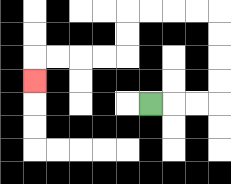{'start': '[6, 4]', 'end': '[1, 3]', 'path_directions': 'R,R,R,U,U,U,U,L,L,L,L,D,D,L,L,L,L,D', 'path_coordinates': '[[6, 4], [7, 4], [8, 4], [9, 4], [9, 3], [9, 2], [9, 1], [9, 0], [8, 0], [7, 0], [6, 0], [5, 0], [5, 1], [5, 2], [4, 2], [3, 2], [2, 2], [1, 2], [1, 3]]'}